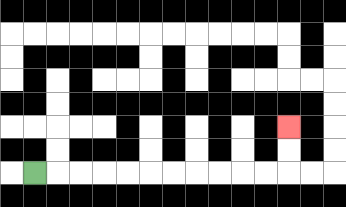{'start': '[1, 7]', 'end': '[12, 5]', 'path_directions': 'R,R,R,R,R,R,R,R,R,R,R,U,U', 'path_coordinates': '[[1, 7], [2, 7], [3, 7], [4, 7], [5, 7], [6, 7], [7, 7], [8, 7], [9, 7], [10, 7], [11, 7], [12, 7], [12, 6], [12, 5]]'}